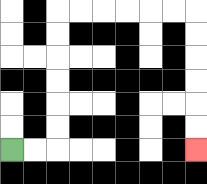{'start': '[0, 6]', 'end': '[8, 6]', 'path_directions': 'R,R,U,U,U,U,U,U,R,R,R,R,R,R,D,D,D,D,D,D', 'path_coordinates': '[[0, 6], [1, 6], [2, 6], [2, 5], [2, 4], [2, 3], [2, 2], [2, 1], [2, 0], [3, 0], [4, 0], [5, 0], [6, 0], [7, 0], [8, 0], [8, 1], [8, 2], [8, 3], [8, 4], [8, 5], [8, 6]]'}